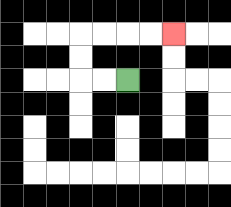{'start': '[5, 3]', 'end': '[7, 1]', 'path_directions': 'L,L,U,U,R,R,R,R', 'path_coordinates': '[[5, 3], [4, 3], [3, 3], [3, 2], [3, 1], [4, 1], [5, 1], [6, 1], [7, 1]]'}